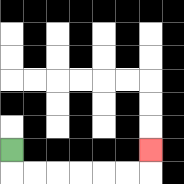{'start': '[0, 6]', 'end': '[6, 6]', 'path_directions': 'D,R,R,R,R,R,R,U', 'path_coordinates': '[[0, 6], [0, 7], [1, 7], [2, 7], [3, 7], [4, 7], [5, 7], [6, 7], [6, 6]]'}